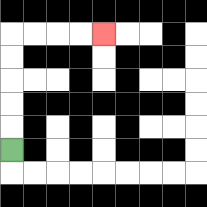{'start': '[0, 6]', 'end': '[4, 1]', 'path_directions': 'U,U,U,U,U,R,R,R,R', 'path_coordinates': '[[0, 6], [0, 5], [0, 4], [0, 3], [0, 2], [0, 1], [1, 1], [2, 1], [3, 1], [4, 1]]'}